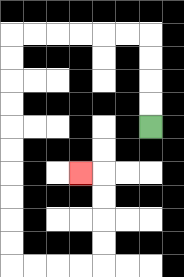{'start': '[6, 5]', 'end': '[3, 7]', 'path_directions': 'U,U,U,U,L,L,L,L,L,L,D,D,D,D,D,D,D,D,D,D,R,R,R,R,U,U,U,U,L', 'path_coordinates': '[[6, 5], [6, 4], [6, 3], [6, 2], [6, 1], [5, 1], [4, 1], [3, 1], [2, 1], [1, 1], [0, 1], [0, 2], [0, 3], [0, 4], [0, 5], [0, 6], [0, 7], [0, 8], [0, 9], [0, 10], [0, 11], [1, 11], [2, 11], [3, 11], [4, 11], [4, 10], [4, 9], [4, 8], [4, 7], [3, 7]]'}